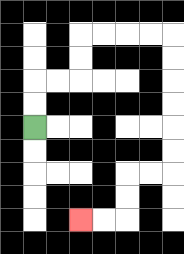{'start': '[1, 5]', 'end': '[3, 9]', 'path_directions': 'U,U,R,R,U,U,R,R,R,R,D,D,D,D,D,D,L,L,D,D,L,L', 'path_coordinates': '[[1, 5], [1, 4], [1, 3], [2, 3], [3, 3], [3, 2], [3, 1], [4, 1], [5, 1], [6, 1], [7, 1], [7, 2], [7, 3], [7, 4], [7, 5], [7, 6], [7, 7], [6, 7], [5, 7], [5, 8], [5, 9], [4, 9], [3, 9]]'}